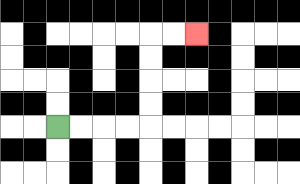{'start': '[2, 5]', 'end': '[8, 1]', 'path_directions': 'R,R,R,R,U,U,U,U,R,R', 'path_coordinates': '[[2, 5], [3, 5], [4, 5], [5, 5], [6, 5], [6, 4], [6, 3], [6, 2], [6, 1], [7, 1], [8, 1]]'}